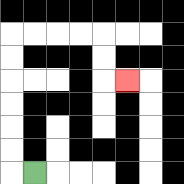{'start': '[1, 7]', 'end': '[5, 3]', 'path_directions': 'L,U,U,U,U,U,U,R,R,R,R,D,D,R', 'path_coordinates': '[[1, 7], [0, 7], [0, 6], [0, 5], [0, 4], [0, 3], [0, 2], [0, 1], [1, 1], [2, 1], [3, 1], [4, 1], [4, 2], [4, 3], [5, 3]]'}